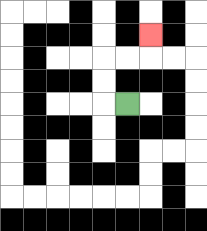{'start': '[5, 4]', 'end': '[6, 1]', 'path_directions': 'L,U,U,R,R,U', 'path_coordinates': '[[5, 4], [4, 4], [4, 3], [4, 2], [5, 2], [6, 2], [6, 1]]'}